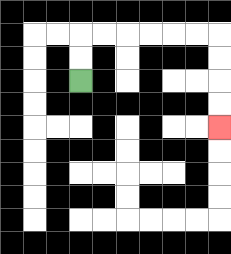{'start': '[3, 3]', 'end': '[9, 5]', 'path_directions': 'U,U,R,R,R,R,R,R,D,D,D,D', 'path_coordinates': '[[3, 3], [3, 2], [3, 1], [4, 1], [5, 1], [6, 1], [7, 1], [8, 1], [9, 1], [9, 2], [9, 3], [9, 4], [9, 5]]'}